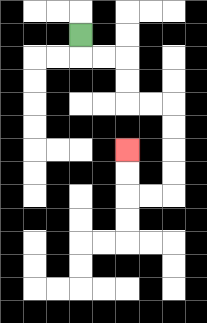{'start': '[3, 1]', 'end': '[5, 6]', 'path_directions': 'D,R,R,D,D,R,R,D,D,D,D,L,L,U,U', 'path_coordinates': '[[3, 1], [3, 2], [4, 2], [5, 2], [5, 3], [5, 4], [6, 4], [7, 4], [7, 5], [7, 6], [7, 7], [7, 8], [6, 8], [5, 8], [5, 7], [5, 6]]'}